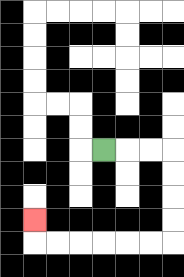{'start': '[4, 6]', 'end': '[1, 9]', 'path_directions': 'R,R,R,D,D,D,D,L,L,L,L,L,L,U', 'path_coordinates': '[[4, 6], [5, 6], [6, 6], [7, 6], [7, 7], [7, 8], [7, 9], [7, 10], [6, 10], [5, 10], [4, 10], [3, 10], [2, 10], [1, 10], [1, 9]]'}